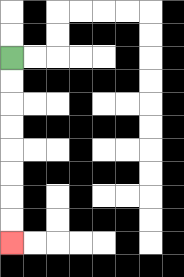{'start': '[0, 2]', 'end': '[0, 10]', 'path_directions': 'D,D,D,D,D,D,D,D', 'path_coordinates': '[[0, 2], [0, 3], [0, 4], [0, 5], [0, 6], [0, 7], [0, 8], [0, 9], [0, 10]]'}